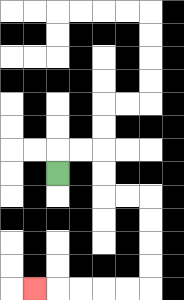{'start': '[2, 7]', 'end': '[1, 12]', 'path_directions': 'U,R,R,D,D,R,R,D,D,D,D,L,L,L,L,L', 'path_coordinates': '[[2, 7], [2, 6], [3, 6], [4, 6], [4, 7], [4, 8], [5, 8], [6, 8], [6, 9], [6, 10], [6, 11], [6, 12], [5, 12], [4, 12], [3, 12], [2, 12], [1, 12]]'}